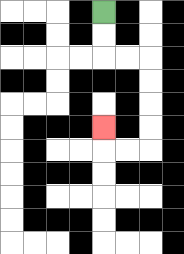{'start': '[4, 0]', 'end': '[4, 5]', 'path_directions': 'D,D,R,R,D,D,D,D,L,L,U', 'path_coordinates': '[[4, 0], [4, 1], [4, 2], [5, 2], [6, 2], [6, 3], [6, 4], [6, 5], [6, 6], [5, 6], [4, 6], [4, 5]]'}